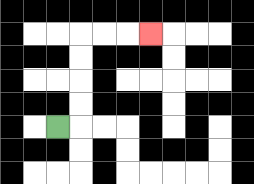{'start': '[2, 5]', 'end': '[6, 1]', 'path_directions': 'R,U,U,U,U,R,R,R', 'path_coordinates': '[[2, 5], [3, 5], [3, 4], [3, 3], [3, 2], [3, 1], [4, 1], [5, 1], [6, 1]]'}